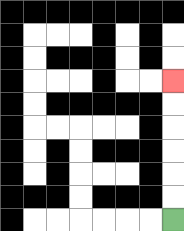{'start': '[7, 9]', 'end': '[7, 3]', 'path_directions': 'U,U,U,U,U,U', 'path_coordinates': '[[7, 9], [7, 8], [7, 7], [7, 6], [7, 5], [7, 4], [7, 3]]'}